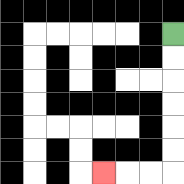{'start': '[7, 1]', 'end': '[4, 7]', 'path_directions': 'D,D,D,D,D,D,L,L,L', 'path_coordinates': '[[7, 1], [7, 2], [7, 3], [7, 4], [7, 5], [7, 6], [7, 7], [6, 7], [5, 7], [4, 7]]'}